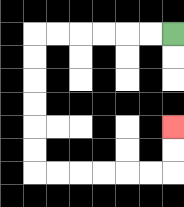{'start': '[7, 1]', 'end': '[7, 5]', 'path_directions': 'L,L,L,L,L,L,D,D,D,D,D,D,R,R,R,R,R,R,U,U', 'path_coordinates': '[[7, 1], [6, 1], [5, 1], [4, 1], [3, 1], [2, 1], [1, 1], [1, 2], [1, 3], [1, 4], [1, 5], [1, 6], [1, 7], [2, 7], [3, 7], [4, 7], [5, 7], [6, 7], [7, 7], [7, 6], [7, 5]]'}